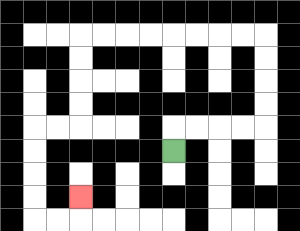{'start': '[7, 6]', 'end': '[3, 8]', 'path_directions': 'U,R,R,R,R,U,U,U,U,L,L,L,L,L,L,L,L,D,D,D,D,L,L,D,D,D,D,R,R,U', 'path_coordinates': '[[7, 6], [7, 5], [8, 5], [9, 5], [10, 5], [11, 5], [11, 4], [11, 3], [11, 2], [11, 1], [10, 1], [9, 1], [8, 1], [7, 1], [6, 1], [5, 1], [4, 1], [3, 1], [3, 2], [3, 3], [3, 4], [3, 5], [2, 5], [1, 5], [1, 6], [1, 7], [1, 8], [1, 9], [2, 9], [3, 9], [3, 8]]'}